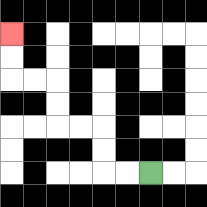{'start': '[6, 7]', 'end': '[0, 1]', 'path_directions': 'L,L,U,U,L,L,U,U,L,L,U,U', 'path_coordinates': '[[6, 7], [5, 7], [4, 7], [4, 6], [4, 5], [3, 5], [2, 5], [2, 4], [2, 3], [1, 3], [0, 3], [0, 2], [0, 1]]'}